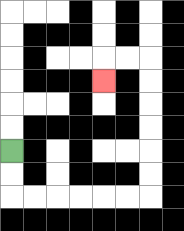{'start': '[0, 6]', 'end': '[4, 3]', 'path_directions': 'D,D,R,R,R,R,R,R,U,U,U,U,U,U,L,L,D', 'path_coordinates': '[[0, 6], [0, 7], [0, 8], [1, 8], [2, 8], [3, 8], [4, 8], [5, 8], [6, 8], [6, 7], [6, 6], [6, 5], [6, 4], [6, 3], [6, 2], [5, 2], [4, 2], [4, 3]]'}